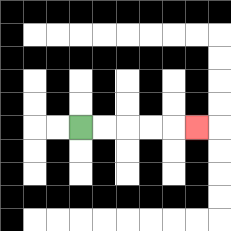{'start': '[3, 5]', 'end': '[8, 5]', 'path_directions': 'R,R,R,R,R', 'path_coordinates': '[[3, 5], [4, 5], [5, 5], [6, 5], [7, 5], [8, 5]]'}